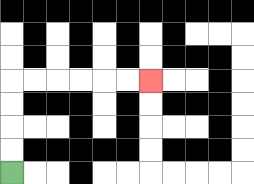{'start': '[0, 7]', 'end': '[6, 3]', 'path_directions': 'U,U,U,U,R,R,R,R,R,R', 'path_coordinates': '[[0, 7], [0, 6], [0, 5], [0, 4], [0, 3], [1, 3], [2, 3], [3, 3], [4, 3], [5, 3], [6, 3]]'}